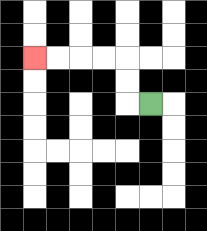{'start': '[6, 4]', 'end': '[1, 2]', 'path_directions': 'L,U,U,L,L,L,L', 'path_coordinates': '[[6, 4], [5, 4], [5, 3], [5, 2], [4, 2], [3, 2], [2, 2], [1, 2]]'}